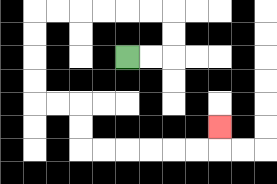{'start': '[5, 2]', 'end': '[9, 5]', 'path_directions': 'R,R,U,U,L,L,L,L,L,L,D,D,D,D,R,R,D,D,R,R,R,R,R,R,U', 'path_coordinates': '[[5, 2], [6, 2], [7, 2], [7, 1], [7, 0], [6, 0], [5, 0], [4, 0], [3, 0], [2, 0], [1, 0], [1, 1], [1, 2], [1, 3], [1, 4], [2, 4], [3, 4], [3, 5], [3, 6], [4, 6], [5, 6], [6, 6], [7, 6], [8, 6], [9, 6], [9, 5]]'}